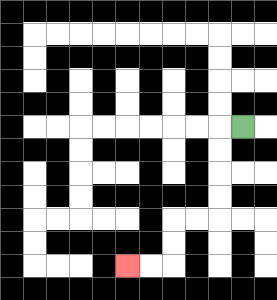{'start': '[10, 5]', 'end': '[5, 11]', 'path_directions': 'L,D,D,D,D,L,L,D,D,L,L', 'path_coordinates': '[[10, 5], [9, 5], [9, 6], [9, 7], [9, 8], [9, 9], [8, 9], [7, 9], [7, 10], [7, 11], [6, 11], [5, 11]]'}